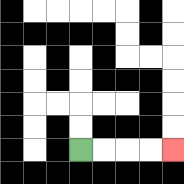{'start': '[3, 6]', 'end': '[7, 6]', 'path_directions': 'R,R,R,R', 'path_coordinates': '[[3, 6], [4, 6], [5, 6], [6, 6], [7, 6]]'}